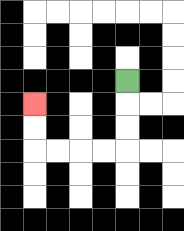{'start': '[5, 3]', 'end': '[1, 4]', 'path_directions': 'D,D,D,L,L,L,L,U,U', 'path_coordinates': '[[5, 3], [5, 4], [5, 5], [5, 6], [4, 6], [3, 6], [2, 6], [1, 6], [1, 5], [1, 4]]'}